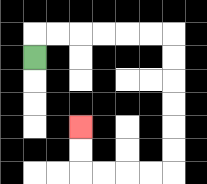{'start': '[1, 2]', 'end': '[3, 5]', 'path_directions': 'U,R,R,R,R,R,R,D,D,D,D,D,D,L,L,L,L,U,U', 'path_coordinates': '[[1, 2], [1, 1], [2, 1], [3, 1], [4, 1], [5, 1], [6, 1], [7, 1], [7, 2], [7, 3], [7, 4], [7, 5], [7, 6], [7, 7], [6, 7], [5, 7], [4, 7], [3, 7], [3, 6], [3, 5]]'}